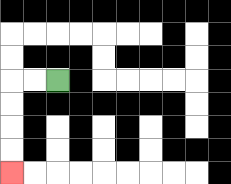{'start': '[2, 3]', 'end': '[0, 7]', 'path_directions': 'L,L,D,D,D,D', 'path_coordinates': '[[2, 3], [1, 3], [0, 3], [0, 4], [0, 5], [0, 6], [0, 7]]'}